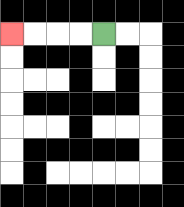{'start': '[4, 1]', 'end': '[0, 1]', 'path_directions': 'L,L,L,L', 'path_coordinates': '[[4, 1], [3, 1], [2, 1], [1, 1], [0, 1]]'}